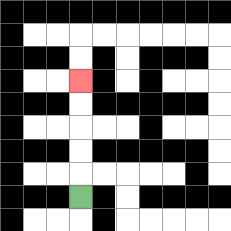{'start': '[3, 8]', 'end': '[3, 3]', 'path_directions': 'U,U,U,U,U', 'path_coordinates': '[[3, 8], [3, 7], [3, 6], [3, 5], [3, 4], [3, 3]]'}